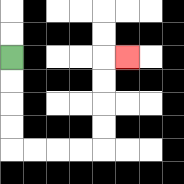{'start': '[0, 2]', 'end': '[5, 2]', 'path_directions': 'D,D,D,D,R,R,R,R,U,U,U,U,R', 'path_coordinates': '[[0, 2], [0, 3], [0, 4], [0, 5], [0, 6], [1, 6], [2, 6], [3, 6], [4, 6], [4, 5], [4, 4], [4, 3], [4, 2], [5, 2]]'}